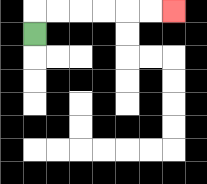{'start': '[1, 1]', 'end': '[7, 0]', 'path_directions': 'U,R,R,R,R,R,R', 'path_coordinates': '[[1, 1], [1, 0], [2, 0], [3, 0], [4, 0], [5, 0], [6, 0], [7, 0]]'}